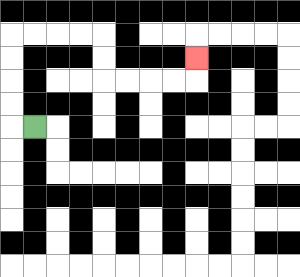{'start': '[1, 5]', 'end': '[8, 2]', 'path_directions': 'L,U,U,U,U,R,R,R,R,D,D,R,R,R,R,U', 'path_coordinates': '[[1, 5], [0, 5], [0, 4], [0, 3], [0, 2], [0, 1], [1, 1], [2, 1], [3, 1], [4, 1], [4, 2], [4, 3], [5, 3], [6, 3], [7, 3], [8, 3], [8, 2]]'}